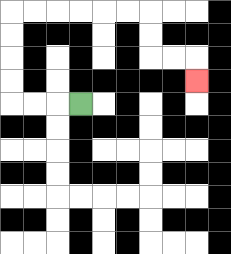{'start': '[3, 4]', 'end': '[8, 3]', 'path_directions': 'L,L,L,U,U,U,U,R,R,R,R,R,R,D,D,R,R,D', 'path_coordinates': '[[3, 4], [2, 4], [1, 4], [0, 4], [0, 3], [0, 2], [0, 1], [0, 0], [1, 0], [2, 0], [3, 0], [4, 0], [5, 0], [6, 0], [6, 1], [6, 2], [7, 2], [8, 2], [8, 3]]'}